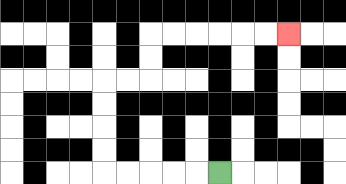{'start': '[9, 7]', 'end': '[12, 1]', 'path_directions': 'L,L,L,L,L,U,U,U,U,R,R,U,U,R,R,R,R,R,R', 'path_coordinates': '[[9, 7], [8, 7], [7, 7], [6, 7], [5, 7], [4, 7], [4, 6], [4, 5], [4, 4], [4, 3], [5, 3], [6, 3], [6, 2], [6, 1], [7, 1], [8, 1], [9, 1], [10, 1], [11, 1], [12, 1]]'}